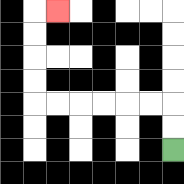{'start': '[7, 6]', 'end': '[2, 0]', 'path_directions': 'U,U,L,L,L,L,L,L,U,U,U,U,R', 'path_coordinates': '[[7, 6], [7, 5], [7, 4], [6, 4], [5, 4], [4, 4], [3, 4], [2, 4], [1, 4], [1, 3], [1, 2], [1, 1], [1, 0], [2, 0]]'}